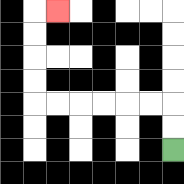{'start': '[7, 6]', 'end': '[2, 0]', 'path_directions': 'U,U,L,L,L,L,L,L,U,U,U,U,R', 'path_coordinates': '[[7, 6], [7, 5], [7, 4], [6, 4], [5, 4], [4, 4], [3, 4], [2, 4], [1, 4], [1, 3], [1, 2], [1, 1], [1, 0], [2, 0]]'}